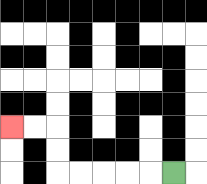{'start': '[7, 7]', 'end': '[0, 5]', 'path_directions': 'L,L,L,L,L,U,U,L,L', 'path_coordinates': '[[7, 7], [6, 7], [5, 7], [4, 7], [3, 7], [2, 7], [2, 6], [2, 5], [1, 5], [0, 5]]'}